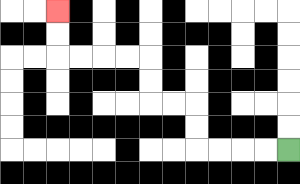{'start': '[12, 6]', 'end': '[2, 0]', 'path_directions': 'L,L,L,L,U,U,L,L,U,U,L,L,L,L,U,U', 'path_coordinates': '[[12, 6], [11, 6], [10, 6], [9, 6], [8, 6], [8, 5], [8, 4], [7, 4], [6, 4], [6, 3], [6, 2], [5, 2], [4, 2], [3, 2], [2, 2], [2, 1], [2, 0]]'}